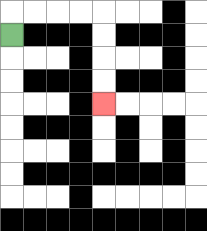{'start': '[0, 1]', 'end': '[4, 4]', 'path_directions': 'U,R,R,R,R,D,D,D,D', 'path_coordinates': '[[0, 1], [0, 0], [1, 0], [2, 0], [3, 0], [4, 0], [4, 1], [4, 2], [4, 3], [4, 4]]'}